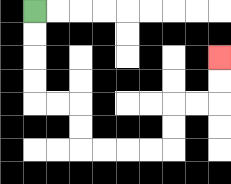{'start': '[1, 0]', 'end': '[9, 2]', 'path_directions': 'D,D,D,D,R,R,D,D,R,R,R,R,U,U,R,R,U,U', 'path_coordinates': '[[1, 0], [1, 1], [1, 2], [1, 3], [1, 4], [2, 4], [3, 4], [3, 5], [3, 6], [4, 6], [5, 6], [6, 6], [7, 6], [7, 5], [7, 4], [8, 4], [9, 4], [9, 3], [9, 2]]'}